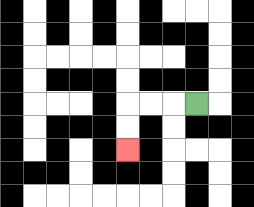{'start': '[8, 4]', 'end': '[5, 6]', 'path_directions': 'L,L,L,D,D', 'path_coordinates': '[[8, 4], [7, 4], [6, 4], [5, 4], [5, 5], [5, 6]]'}